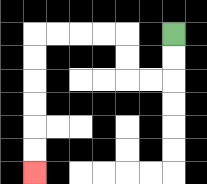{'start': '[7, 1]', 'end': '[1, 7]', 'path_directions': 'D,D,L,L,U,U,L,L,L,L,D,D,D,D,D,D', 'path_coordinates': '[[7, 1], [7, 2], [7, 3], [6, 3], [5, 3], [5, 2], [5, 1], [4, 1], [3, 1], [2, 1], [1, 1], [1, 2], [1, 3], [1, 4], [1, 5], [1, 6], [1, 7]]'}